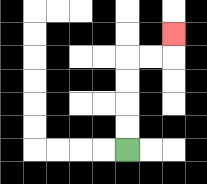{'start': '[5, 6]', 'end': '[7, 1]', 'path_directions': 'U,U,U,U,R,R,U', 'path_coordinates': '[[5, 6], [5, 5], [5, 4], [5, 3], [5, 2], [6, 2], [7, 2], [7, 1]]'}